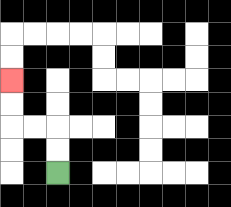{'start': '[2, 7]', 'end': '[0, 3]', 'path_directions': 'U,U,L,L,U,U', 'path_coordinates': '[[2, 7], [2, 6], [2, 5], [1, 5], [0, 5], [0, 4], [0, 3]]'}